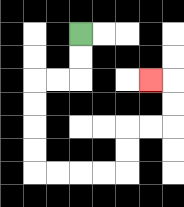{'start': '[3, 1]', 'end': '[6, 3]', 'path_directions': 'D,D,L,L,D,D,D,D,R,R,R,R,U,U,R,R,U,U,L', 'path_coordinates': '[[3, 1], [3, 2], [3, 3], [2, 3], [1, 3], [1, 4], [1, 5], [1, 6], [1, 7], [2, 7], [3, 7], [4, 7], [5, 7], [5, 6], [5, 5], [6, 5], [7, 5], [7, 4], [7, 3], [6, 3]]'}